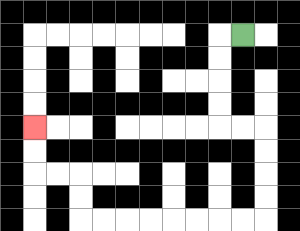{'start': '[10, 1]', 'end': '[1, 5]', 'path_directions': 'L,D,D,D,D,R,R,D,D,D,D,L,L,L,L,L,L,L,L,U,U,L,L,U,U', 'path_coordinates': '[[10, 1], [9, 1], [9, 2], [9, 3], [9, 4], [9, 5], [10, 5], [11, 5], [11, 6], [11, 7], [11, 8], [11, 9], [10, 9], [9, 9], [8, 9], [7, 9], [6, 9], [5, 9], [4, 9], [3, 9], [3, 8], [3, 7], [2, 7], [1, 7], [1, 6], [1, 5]]'}